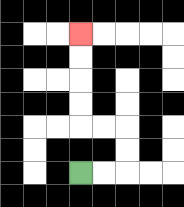{'start': '[3, 7]', 'end': '[3, 1]', 'path_directions': 'R,R,U,U,L,L,U,U,U,U', 'path_coordinates': '[[3, 7], [4, 7], [5, 7], [5, 6], [5, 5], [4, 5], [3, 5], [3, 4], [3, 3], [3, 2], [3, 1]]'}